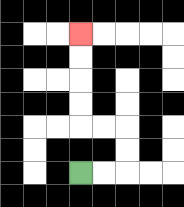{'start': '[3, 7]', 'end': '[3, 1]', 'path_directions': 'R,R,U,U,L,L,U,U,U,U', 'path_coordinates': '[[3, 7], [4, 7], [5, 7], [5, 6], [5, 5], [4, 5], [3, 5], [3, 4], [3, 3], [3, 2], [3, 1]]'}